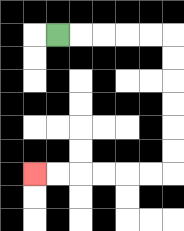{'start': '[2, 1]', 'end': '[1, 7]', 'path_directions': 'R,R,R,R,R,D,D,D,D,D,D,L,L,L,L,L,L', 'path_coordinates': '[[2, 1], [3, 1], [4, 1], [5, 1], [6, 1], [7, 1], [7, 2], [7, 3], [7, 4], [7, 5], [7, 6], [7, 7], [6, 7], [5, 7], [4, 7], [3, 7], [2, 7], [1, 7]]'}